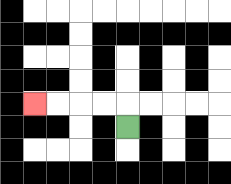{'start': '[5, 5]', 'end': '[1, 4]', 'path_directions': 'U,L,L,L,L', 'path_coordinates': '[[5, 5], [5, 4], [4, 4], [3, 4], [2, 4], [1, 4]]'}